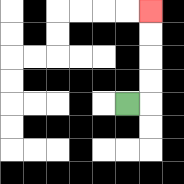{'start': '[5, 4]', 'end': '[6, 0]', 'path_directions': 'R,U,U,U,U', 'path_coordinates': '[[5, 4], [6, 4], [6, 3], [6, 2], [6, 1], [6, 0]]'}